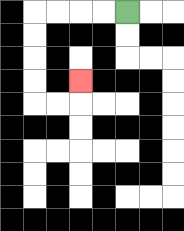{'start': '[5, 0]', 'end': '[3, 3]', 'path_directions': 'L,L,L,L,D,D,D,D,R,R,U', 'path_coordinates': '[[5, 0], [4, 0], [3, 0], [2, 0], [1, 0], [1, 1], [1, 2], [1, 3], [1, 4], [2, 4], [3, 4], [3, 3]]'}